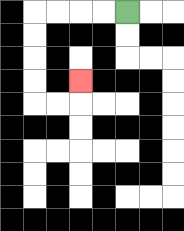{'start': '[5, 0]', 'end': '[3, 3]', 'path_directions': 'L,L,L,L,D,D,D,D,R,R,U', 'path_coordinates': '[[5, 0], [4, 0], [3, 0], [2, 0], [1, 0], [1, 1], [1, 2], [1, 3], [1, 4], [2, 4], [3, 4], [3, 3]]'}